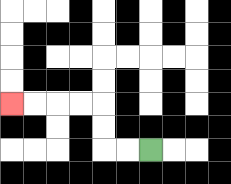{'start': '[6, 6]', 'end': '[0, 4]', 'path_directions': 'L,L,U,U,L,L,L,L', 'path_coordinates': '[[6, 6], [5, 6], [4, 6], [4, 5], [4, 4], [3, 4], [2, 4], [1, 4], [0, 4]]'}